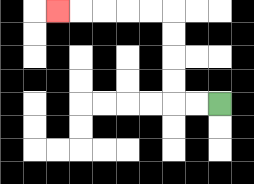{'start': '[9, 4]', 'end': '[2, 0]', 'path_directions': 'L,L,U,U,U,U,L,L,L,L,L', 'path_coordinates': '[[9, 4], [8, 4], [7, 4], [7, 3], [7, 2], [7, 1], [7, 0], [6, 0], [5, 0], [4, 0], [3, 0], [2, 0]]'}